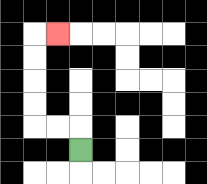{'start': '[3, 6]', 'end': '[2, 1]', 'path_directions': 'U,L,L,U,U,U,U,R', 'path_coordinates': '[[3, 6], [3, 5], [2, 5], [1, 5], [1, 4], [1, 3], [1, 2], [1, 1], [2, 1]]'}